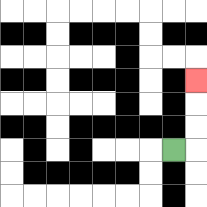{'start': '[7, 6]', 'end': '[8, 3]', 'path_directions': 'R,U,U,U', 'path_coordinates': '[[7, 6], [8, 6], [8, 5], [8, 4], [8, 3]]'}